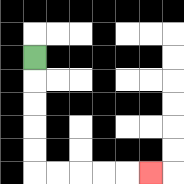{'start': '[1, 2]', 'end': '[6, 7]', 'path_directions': 'D,D,D,D,D,R,R,R,R,R', 'path_coordinates': '[[1, 2], [1, 3], [1, 4], [1, 5], [1, 6], [1, 7], [2, 7], [3, 7], [4, 7], [5, 7], [6, 7]]'}